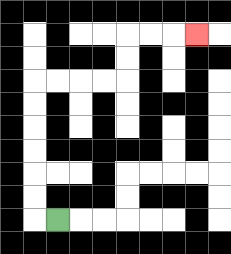{'start': '[2, 9]', 'end': '[8, 1]', 'path_directions': 'L,U,U,U,U,U,U,R,R,R,R,U,U,R,R,R', 'path_coordinates': '[[2, 9], [1, 9], [1, 8], [1, 7], [1, 6], [1, 5], [1, 4], [1, 3], [2, 3], [3, 3], [4, 3], [5, 3], [5, 2], [5, 1], [6, 1], [7, 1], [8, 1]]'}